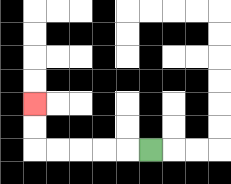{'start': '[6, 6]', 'end': '[1, 4]', 'path_directions': 'L,L,L,L,L,U,U', 'path_coordinates': '[[6, 6], [5, 6], [4, 6], [3, 6], [2, 6], [1, 6], [1, 5], [1, 4]]'}